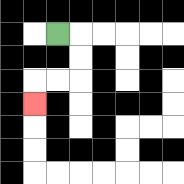{'start': '[2, 1]', 'end': '[1, 4]', 'path_directions': 'R,D,D,L,L,D', 'path_coordinates': '[[2, 1], [3, 1], [3, 2], [3, 3], [2, 3], [1, 3], [1, 4]]'}